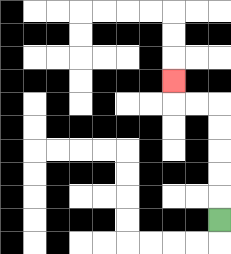{'start': '[9, 9]', 'end': '[7, 3]', 'path_directions': 'U,U,U,U,U,L,L,U', 'path_coordinates': '[[9, 9], [9, 8], [9, 7], [9, 6], [9, 5], [9, 4], [8, 4], [7, 4], [7, 3]]'}